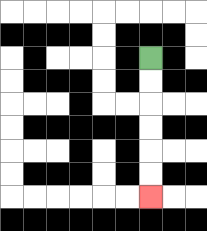{'start': '[6, 2]', 'end': '[6, 8]', 'path_directions': 'D,D,D,D,D,D', 'path_coordinates': '[[6, 2], [6, 3], [6, 4], [6, 5], [6, 6], [6, 7], [6, 8]]'}